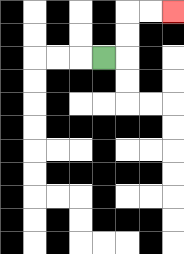{'start': '[4, 2]', 'end': '[7, 0]', 'path_directions': 'R,U,U,R,R', 'path_coordinates': '[[4, 2], [5, 2], [5, 1], [5, 0], [6, 0], [7, 0]]'}